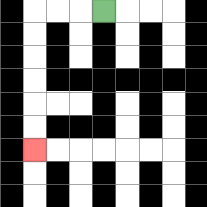{'start': '[4, 0]', 'end': '[1, 6]', 'path_directions': 'L,L,L,D,D,D,D,D,D', 'path_coordinates': '[[4, 0], [3, 0], [2, 0], [1, 0], [1, 1], [1, 2], [1, 3], [1, 4], [1, 5], [1, 6]]'}